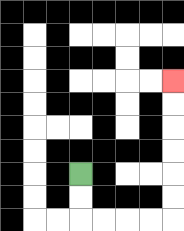{'start': '[3, 7]', 'end': '[7, 3]', 'path_directions': 'D,D,R,R,R,R,U,U,U,U,U,U', 'path_coordinates': '[[3, 7], [3, 8], [3, 9], [4, 9], [5, 9], [6, 9], [7, 9], [7, 8], [7, 7], [7, 6], [7, 5], [7, 4], [7, 3]]'}